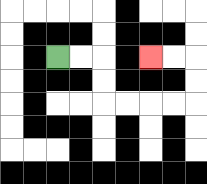{'start': '[2, 2]', 'end': '[6, 2]', 'path_directions': 'R,R,D,D,R,R,R,R,U,U,L,L', 'path_coordinates': '[[2, 2], [3, 2], [4, 2], [4, 3], [4, 4], [5, 4], [6, 4], [7, 4], [8, 4], [8, 3], [8, 2], [7, 2], [6, 2]]'}